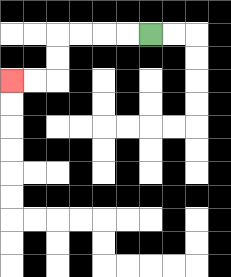{'start': '[6, 1]', 'end': '[0, 3]', 'path_directions': 'L,L,L,L,D,D,L,L', 'path_coordinates': '[[6, 1], [5, 1], [4, 1], [3, 1], [2, 1], [2, 2], [2, 3], [1, 3], [0, 3]]'}